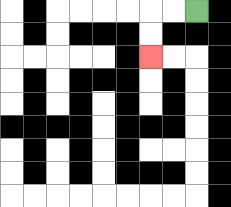{'start': '[8, 0]', 'end': '[6, 2]', 'path_directions': 'L,L,D,D', 'path_coordinates': '[[8, 0], [7, 0], [6, 0], [6, 1], [6, 2]]'}